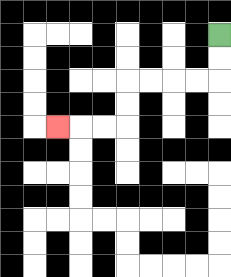{'start': '[9, 1]', 'end': '[2, 5]', 'path_directions': 'D,D,L,L,L,L,D,D,L,L,L', 'path_coordinates': '[[9, 1], [9, 2], [9, 3], [8, 3], [7, 3], [6, 3], [5, 3], [5, 4], [5, 5], [4, 5], [3, 5], [2, 5]]'}